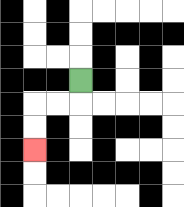{'start': '[3, 3]', 'end': '[1, 6]', 'path_directions': 'D,L,L,D,D', 'path_coordinates': '[[3, 3], [3, 4], [2, 4], [1, 4], [1, 5], [1, 6]]'}